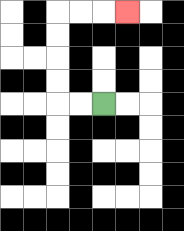{'start': '[4, 4]', 'end': '[5, 0]', 'path_directions': 'L,L,U,U,U,U,R,R,R', 'path_coordinates': '[[4, 4], [3, 4], [2, 4], [2, 3], [2, 2], [2, 1], [2, 0], [3, 0], [4, 0], [5, 0]]'}